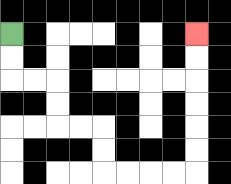{'start': '[0, 1]', 'end': '[8, 1]', 'path_directions': 'D,D,R,R,D,D,R,R,D,D,R,R,R,R,U,U,U,U,U,U', 'path_coordinates': '[[0, 1], [0, 2], [0, 3], [1, 3], [2, 3], [2, 4], [2, 5], [3, 5], [4, 5], [4, 6], [4, 7], [5, 7], [6, 7], [7, 7], [8, 7], [8, 6], [8, 5], [8, 4], [8, 3], [8, 2], [8, 1]]'}